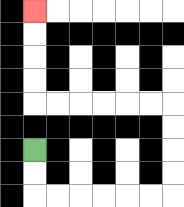{'start': '[1, 6]', 'end': '[1, 0]', 'path_directions': 'D,D,R,R,R,R,R,R,U,U,U,U,L,L,L,L,L,L,U,U,U,U', 'path_coordinates': '[[1, 6], [1, 7], [1, 8], [2, 8], [3, 8], [4, 8], [5, 8], [6, 8], [7, 8], [7, 7], [7, 6], [7, 5], [7, 4], [6, 4], [5, 4], [4, 4], [3, 4], [2, 4], [1, 4], [1, 3], [1, 2], [1, 1], [1, 0]]'}